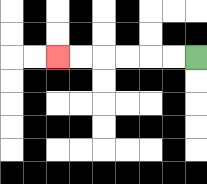{'start': '[8, 2]', 'end': '[2, 2]', 'path_directions': 'L,L,L,L,L,L', 'path_coordinates': '[[8, 2], [7, 2], [6, 2], [5, 2], [4, 2], [3, 2], [2, 2]]'}